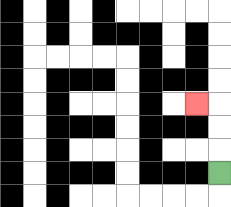{'start': '[9, 7]', 'end': '[8, 4]', 'path_directions': 'U,U,U,L', 'path_coordinates': '[[9, 7], [9, 6], [9, 5], [9, 4], [8, 4]]'}